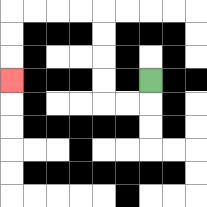{'start': '[6, 3]', 'end': '[0, 3]', 'path_directions': 'D,L,L,U,U,U,U,L,L,L,L,D,D,D', 'path_coordinates': '[[6, 3], [6, 4], [5, 4], [4, 4], [4, 3], [4, 2], [4, 1], [4, 0], [3, 0], [2, 0], [1, 0], [0, 0], [0, 1], [0, 2], [0, 3]]'}